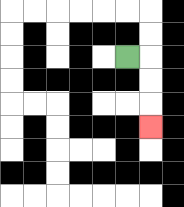{'start': '[5, 2]', 'end': '[6, 5]', 'path_directions': 'R,D,D,D', 'path_coordinates': '[[5, 2], [6, 2], [6, 3], [6, 4], [6, 5]]'}